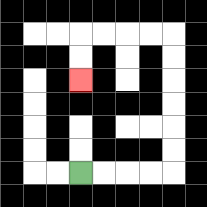{'start': '[3, 7]', 'end': '[3, 3]', 'path_directions': 'R,R,R,R,U,U,U,U,U,U,L,L,L,L,D,D', 'path_coordinates': '[[3, 7], [4, 7], [5, 7], [6, 7], [7, 7], [7, 6], [7, 5], [7, 4], [7, 3], [7, 2], [7, 1], [6, 1], [5, 1], [4, 1], [3, 1], [3, 2], [3, 3]]'}